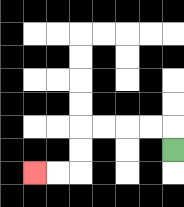{'start': '[7, 6]', 'end': '[1, 7]', 'path_directions': 'U,L,L,L,L,D,D,L,L', 'path_coordinates': '[[7, 6], [7, 5], [6, 5], [5, 5], [4, 5], [3, 5], [3, 6], [3, 7], [2, 7], [1, 7]]'}